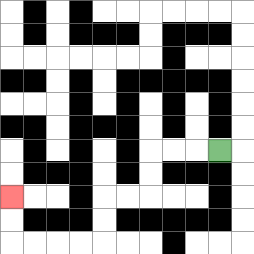{'start': '[9, 6]', 'end': '[0, 8]', 'path_directions': 'L,L,L,D,D,L,L,D,D,L,L,L,L,U,U', 'path_coordinates': '[[9, 6], [8, 6], [7, 6], [6, 6], [6, 7], [6, 8], [5, 8], [4, 8], [4, 9], [4, 10], [3, 10], [2, 10], [1, 10], [0, 10], [0, 9], [0, 8]]'}